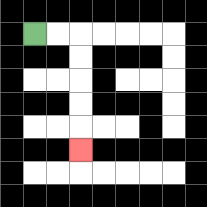{'start': '[1, 1]', 'end': '[3, 6]', 'path_directions': 'R,R,D,D,D,D,D', 'path_coordinates': '[[1, 1], [2, 1], [3, 1], [3, 2], [3, 3], [3, 4], [3, 5], [3, 6]]'}